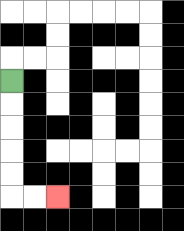{'start': '[0, 3]', 'end': '[2, 8]', 'path_directions': 'D,D,D,D,D,R,R', 'path_coordinates': '[[0, 3], [0, 4], [0, 5], [0, 6], [0, 7], [0, 8], [1, 8], [2, 8]]'}